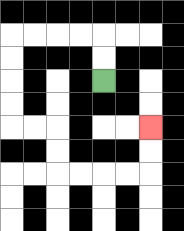{'start': '[4, 3]', 'end': '[6, 5]', 'path_directions': 'U,U,L,L,L,L,D,D,D,D,R,R,D,D,R,R,R,R,U,U', 'path_coordinates': '[[4, 3], [4, 2], [4, 1], [3, 1], [2, 1], [1, 1], [0, 1], [0, 2], [0, 3], [0, 4], [0, 5], [1, 5], [2, 5], [2, 6], [2, 7], [3, 7], [4, 7], [5, 7], [6, 7], [6, 6], [6, 5]]'}